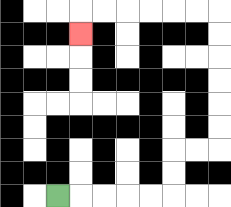{'start': '[2, 8]', 'end': '[3, 1]', 'path_directions': 'R,R,R,R,R,U,U,R,R,U,U,U,U,U,U,L,L,L,L,L,L,D', 'path_coordinates': '[[2, 8], [3, 8], [4, 8], [5, 8], [6, 8], [7, 8], [7, 7], [7, 6], [8, 6], [9, 6], [9, 5], [9, 4], [9, 3], [9, 2], [9, 1], [9, 0], [8, 0], [7, 0], [6, 0], [5, 0], [4, 0], [3, 0], [3, 1]]'}